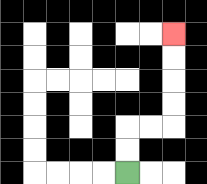{'start': '[5, 7]', 'end': '[7, 1]', 'path_directions': 'U,U,R,R,U,U,U,U', 'path_coordinates': '[[5, 7], [5, 6], [5, 5], [6, 5], [7, 5], [7, 4], [7, 3], [7, 2], [7, 1]]'}